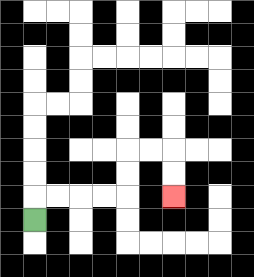{'start': '[1, 9]', 'end': '[7, 8]', 'path_directions': 'U,R,R,R,R,U,U,R,R,D,D', 'path_coordinates': '[[1, 9], [1, 8], [2, 8], [3, 8], [4, 8], [5, 8], [5, 7], [5, 6], [6, 6], [7, 6], [7, 7], [7, 8]]'}